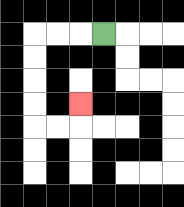{'start': '[4, 1]', 'end': '[3, 4]', 'path_directions': 'L,L,L,D,D,D,D,R,R,U', 'path_coordinates': '[[4, 1], [3, 1], [2, 1], [1, 1], [1, 2], [1, 3], [1, 4], [1, 5], [2, 5], [3, 5], [3, 4]]'}